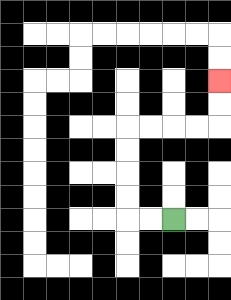{'start': '[7, 9]', 'end': '[9, 3]', 'path_directions': 'L,L,U,U,U,U,R,R,R,R,U,U', 'path_coordinates': '[[7, 9], [6, 9], [5, 9], [5, 8], [5, 7], [5, 6], [5, 5], [6, 5], [7, 5], [8, 5], [9, 5], [9, 4], [9, 3]]'}